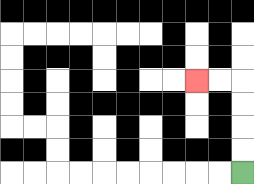{'start': '[10, 7]', 'end': '[8, 3]', 'path_directions': 'U,U,U,U,L,L', 'path_coordinates': '[[10, 7], [10, 6], [10, 5], [10, 4], [10, 3], [9, 3], [8, 3]]'}